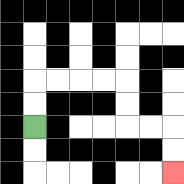{'start': '[1, 5]', 'end': '[7, 7]', 'path_directions': 'U,U,R,R,R,R,D,D,R,R,D,D', 'path_coordinates': '[[1, 5], [1, 4], [1, 3], [2, 3], [3, 3], [4, 3], [5, 3], [5, 4], [5, 5], [6, 5], [7, 5], [7, 6], [7, 7]]'}